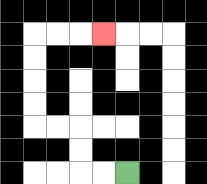{'start': '[5, 7]', 'end': '[4, 1]', 'path_directions': 'L,L,U,U,L,L,U,U,U,U,R,R,R', 'path_coordinates': '[[5, 7], [4, 7], [3, 7], [3, 6], [3, 5], [2, 5], [1, 5], [1, 4], [1, 3], [1, 2], [1, 1], [2, 1], [3, 1], [4, 1]]'}